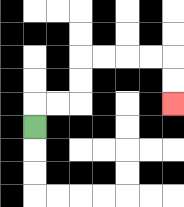{'start': '[1, 5]', 'end': '[7, 4]', 'path_directions': 'U,R,R,U,U,R,R,R,R,D,D', 'path_coordinates': '[[1, 5], [1, 4], [2, 4], [3, 4], [3, 3], [3, 2], [4, 2], [5, 2], [6, 2], [7, 2], [7, 3], [7, 4]]'}